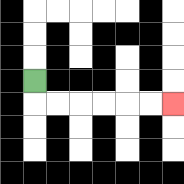{'start': '[1, 3]', 'end': '[7, 4]', 'path_directions': 'D,R,R,R,R,R,R', 'path_coordinates': '[[1, 3], [1, 4], [2, 4], [3, 4], [4, 4], [5, 4], [6, 4], [7, 4]]'}